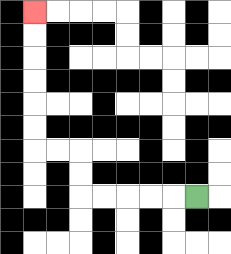{'start': '[8, 8]', 'end': '[1, 0]', 'path_directions': 'L,L,L,L,L,U,U,L,L,U,U,U,U,U,U', 'path_coordinates': '[[8, 8], [7, 8], [6, 8], [5, 8], [4, 8], [3, 8], [3, 7], [3, 6], [2, 6], [1, 6], [1, 5], [1, 4], [1, 3], [1, 2], [1, 1], [1, 0]]'}